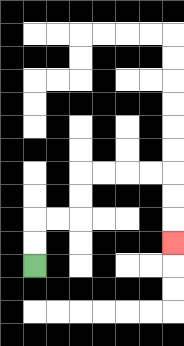{'start': '[1, 11]', 'end': '[7, 10]', 'path_directions': 'U,U,R,R,U,U,R,R,R,R,D,D,D', 'path_coordinates': '[[1, 11], [1, 10], [1, 9], [2, 9], [3, 9], [3, 8], [3, 7], [4, 7], [5, 7], [6, 7], [7, 7], [7, 8], [7, 9], [7, 10]]'}